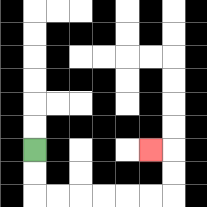{'start': '[1, 6]', 'end': '[6, 6]', 'path_directions': 'D,D,R,R,R,R,R,R,U,U,L', 'path_coordinates': '[[1, 6], [1, 7], [1, 8], [2, 8], [3, 8], [4, 8], [5, 8], [6, 8], [7, 8], [7, 7], [7, 6], [6, 6]]'}